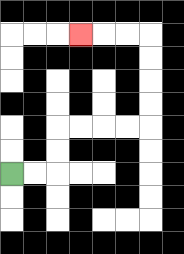{'start': '[0, 7]', 'end': '[3, 1]', 'path_directions': 'R,R,U,U,R,R,R,R,U,U,U,U,L,L,L', 'path_coordinates': '[[0, 7], [1, 7], [2, 7], [2, 6], [2, 5], [3, 5], [4, 5], [5, 5], [6, 5], [6, 4], [6, 3], [6, 2], [6, 1], [5, 1], [4, 1], [3, 1]]'}